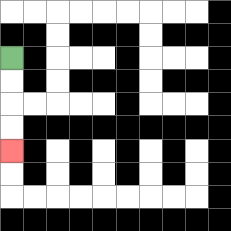{'start': '[0, 2]', 'end': '[0, 6]', 'path_directions': 'D,D,D,D', 'path_coordinates': '[[0, 2], [0, 3], [0, 4], [0, 5], [0, 6]]'}